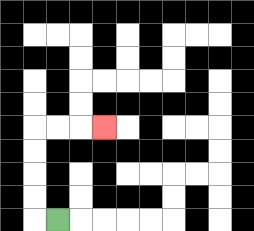{'start': '[2, 9]', 'end': '[4, 5]', 'path_directions': 'L,U,U,U,U,R,R,R', 'path_coordinates': '[[2, 9], [1, 9], [1, 8], [1, 7], [1, 6], [1, 5], [2, 5], [3, 5], [4, 5]]'}